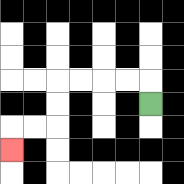{'start': '[6, 4]', 'end': '[0, 6]', 'path_directions': 'U,L,L,L,L,D,D,L,L,D', 'path_coordinates': '[[6, 4], [6, 3], [5, 3], [4, 3], [3, 3], [2, 3], [2, 4], [2, 5], [1, 5], [0, 5], [0, 6]]'}